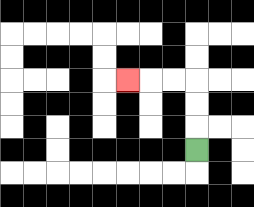{'start': '[8, 6]', 'end': '[5, 3]', 'path_directions': 'U,U,U,L,L,L', 'path_coordinates': '[[8, 6], [8, 5], [8, 4], [8, 3], [7, 3], [6, 3], [5, 3]]'}